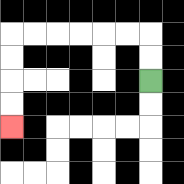{'start': '[6, 3]', 'end': '[0, 5]', 'path_directions': 'U,U,L,L,L,L,L,L,D,D,D,D', 'path_coordinates': '[[6, 3], [6, 2], [6, 1], [5, 1], [4, 1], [3, 1], [2, 1], [1, 1], [0, 1], [0, 2], [0, 3], [0, 4], [0, 5]]'}